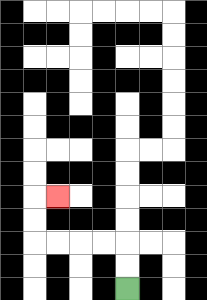{'start': '[5, 12]', 'end': '[2, 8]', 'path_directions': 'U,U,L,L,L,L,U,U,R', 'path_coordinates': '[[5, 12], [5, 11], [5, 10], [4, 10], [3, 10], [2, 10], [1, 10], [1, 9], [1, 8], [2, 8]]'}